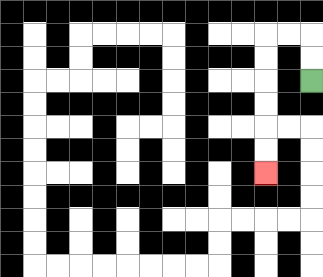{'start': '[13, 3]', 'end': '[11, 7]', 'path_directions': 'U,U,L,L,D,D,D,D,D,D', 'path_coordinates': '[[13, 3], [13, 2], [13, 1], [12, 1], [11, 1], [11, 2], [11, 3], [11, 4], [11, 5], [11, 6], [11, 7]]'}